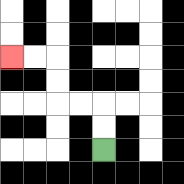{'start': '[4, 6]', 'end': '[0, 2]', 'path_directions': 'U,U,L,L,U,U,L,L', 'path_coordinates': '[[4, 6], [4, 5], [4, 4], [3, 4], [2, 4], [2, 3], [2, 2], [1, 2], [0, 2]]'}